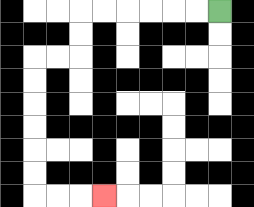{'start': '[9, 0]', 'end': '[4, 8]', 'path_directions': 'L,L,L,L,L,L,D,D,L,L,D,D,D,D,D,D,R,R,R', 'path_coordinates': '[[9, 0], [8, 0], [7, 0], [6, 0], [5, 0], [4, 0], [3, 0], [3, 1], [3, 2], [2, 2], [1, 2], [1, 3], [1, 4], [1, 5], [1, 6], [1, 7], [1, 8], [2, 8], [3, 8], [4, 8]]'}